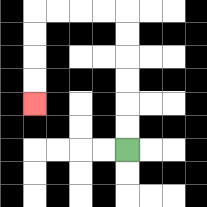{'start': '[5, 6]', 'end': '[1, 4]', 'path_directions': 'U,U,U,U,U,U,L,L,L,L,D,D,D,D', 'path_coordinates': '[[5, 6], [5, 5], [5, 4], [5, 3], [5, 2], [5, 1], [5, 0], [4, 0], [3, 0], [2, 0], [1, 0], [1, 1], [1, 2], [1, 3], [1, 4]]'}